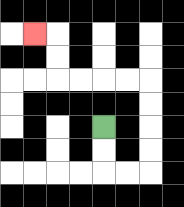{'start': '[4, 5]', 'end': '[1, 1]', 'path_directions': 'D,D,R,R,U,U,U,U,L,L,L,L,U,U,L', 'path_coordinates': '[[4, 5], [4, 6], [4, 7], [5, 7], [6, 7], [6, 6], [6, 5], [6, 4], [6, 3], [5, 3], [4, 3], [3, 3], [2, 3], [2, 2], [2, 1], [1, 1]]'}